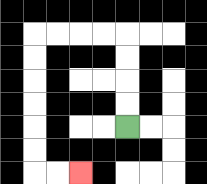{'start': '[5, 5]', 'end': '[3, 7]', 'path_directions': 'U,U,U,U,L,L,L,L,D,D,D,D,D,D,R,R', 'path_coordinates': '[[5, 5], [5, 4], [5, 3], [5, 2], [5, 1], [4, 1], [3, 1], [2, 1], [1, 1], [1, 2], [1, 3], [1, 4], [1, 5], [1, 6], [1, 7], [2, 7], [3, 7]]'}